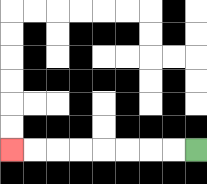{'start': '[8, 6]', 'end': '[0, 6]', 'path_directions': 'L,L,L,L,L,L,L,L', 'path_coordinates': '[[8, 6], [7, 6], [6, 6], [5, 6], [4, 6], [3, 6], [2, 6], [1, 6], [0, 6]]'}